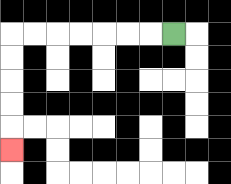{'start': '[7, 1]', 'end': '[0, 6]', 'path_directions': 'L,L,L,L,L,L,L,D,D,D,D,D', 'path_coordinates': '[[7, 1], [6, 1], [5, 1], [4, 1], [3, 1], [2, 1], [1, 1], [0, 1], [0, 2], [0, 3], [0, 4], [0, 5], [0, 6]]'}